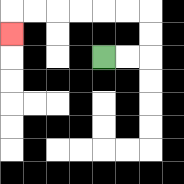{'start': '[4, 2]', 'end': '[0, 1]', 'path_directions': 'R,R,U,U,L,L,L,L,L,L,D', 'path_coordinates': '[[4, 2], [5, 2], [6, 2], [6, 1], [6, 0], [5, 0], [4, 0], [3, 0], [2, 0], [1, 0], [0, 0], [0, 1]]'}